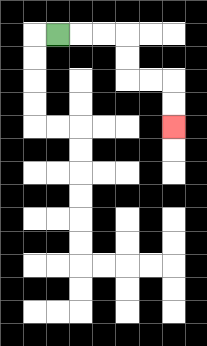{'start': '[2, 1]', 'end': '[7, 5]', 'path_directions': 'R,R,R,D,D,R,R,D,D', 'path_coordinates': '[[2, 1], [3, 1], [4, 1], [5, 1], [5, 2], [5, 3], [6, 3], [7, 3], [7, 4], [7, 5]]'}